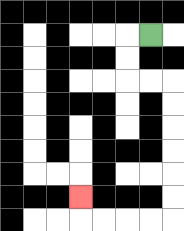{'start': '[6, 1]', 'end': '[3, 8]', 'path_directions': 'L,D,D,R,R,D,D,D,D,D,D,L,L,L,L,U', 'path_coordinates': '[[6, 1], [5, 1], [5, 2], [5, 3], [6, 3], [7, 3], [7, 4], [7, 5], [7, 6], [7, 7], [7, 8], [7, 9], [6, 9], [5, 9], [4, 9], [3, 9], [3, 8]]'}